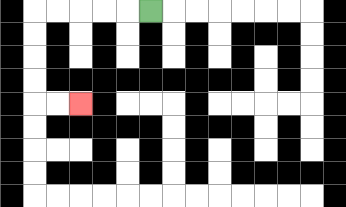{'start': '[6, 0]', 'end': '[3, 4]', 'path_directions': 'L,L,L,L,L,D,D,D,D,R,R', 'path_coordinates': '[[6, 0], [5, 0], [4, 0], [3, 0], [2, 0], [1, 0], [1, 1], [1, 2], [1, 3], [1, 4], [2, 4], [3, 4]]'}